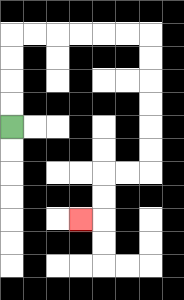{'start': '[0, 5]', 'end': '[3, 9]', 'path_directions': 'U,U,U,U,R,R,R,R,R,R,D,D,D,D,D,D,L,L,D,D,L', 'path_coordinates': '[[0, 5], [0, 4], [0, 3], [0, 2], [0, 1], [1, 1], [2, 1], [3, 1], [4, 1], [5, 1], [6, 1], [6, 2], [6, 3], [6, 4], [6, 5], [6, 6], [6, 7], [5, 7], [4, 7], [4, 8], [4, 9], [3, 9]]'}